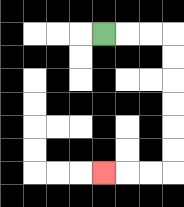{'start': '[4, 1]', 'end': '[4, 7]', 'path_directions': 'R,R,R,D,D,D,D,D,D,L,L,L', 'path_coordinates': '[[4, 1], [5, 1], [6, 1], [7, 1], [7, 2], [7, 3], [7, 4], [7, 5], [7, 6], [7, 7], [6, 7], [5, 7], [4, 7]]'}